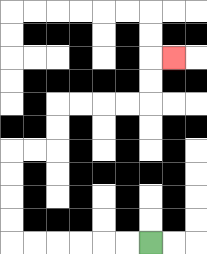{'start': '[6, 10]', 'end': '[7, 2]', 'path_directions': 'L,L,L,L,L,L,U,U,U,U,R,R,U,U,R,R,R,R,U,U,R', 'path_coordinates': '[[6, 10], [5, 10], [4, 10], [3, 10], [2, 10], [1, 10], [0, 10], [0, 9], [0, 8], [0, 7], [0, 6], [1, 6], [2, 6], [2, 5], [2, 4], [3, 4], [4, 4], [5, 4], [6, 4], [6, 3], [6, 2], [7, 2]]'}